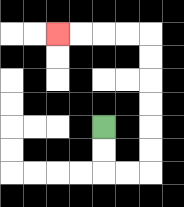{'start': '[4, 5]', 'end': '[2, 1]', 'path_directions': 'D,D,R,R,U,U,U,U,U,U,L,L,L,L', 'path_coordinates': '[[4, 5], [4, 6], [4, 7], [5, 7], [6, 7], [6, 6], [6, 5], [6, 4], [6, 3], [6, 2], [6, 1], [5, 1], [4, 1], [3, 1], [2, 1]]'}